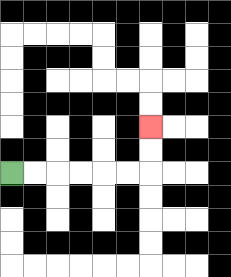{'start': '[0, 7]', 'end': '[6, 5]', 'path_directions': 'R,R,R,R,R,R,U,U', 'path_coordinates': '[[0, 7], [1, 7], [2, 7], [3, 7], [4, 7], [5, 7], [6, 7], [6, 6], [6, 5]]'}